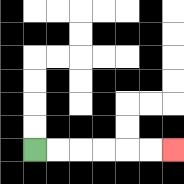{'start': '[1, 6]', 'end': '[7, 6]', 'path_directions': 'R,R,R,R,R,R', 'path_coordinates': '[[1, 6], [2, 6], [3, 6], [4, 6], [5, 6], [6, 6], [7, 6]]'}